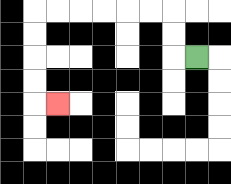{'start': '[8, 2]', 'end': '[2, 4]', 'path_directions': 'L,U,U,L,L,L,L,L,L,D,D,D,D,R', 'path_coordinates': '[[8, 2], [7, 2], [7, 1], [7, 0], [6, 0], [5, 0], [4, 0], [3, 0], [2, 0], [1, 0], [1, 1], [1, 2], [1, 3], [1, 4], [2, 4]]'}